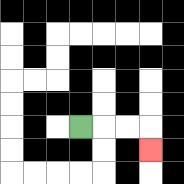{'start': '[3, 5]', 'end': '[6, 6]', 'path_directions': 'R,R,R,D', 'path_coordinates': '[[3, 5], [4, 5], [5, 5], [6, 5], [6, 6]]'}